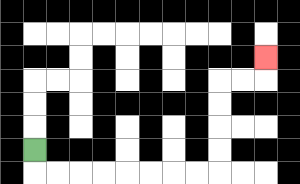{'start': '[1, 6]', 'end': '[11, 2]', 'path_directions': 'D,R,R,R,R,R,R,R,R,U,U,U,U,R,R,U', 'path_coordinates': '[[1, 6], [1, 7], [2, 7], [3, 7], [4, 7], [5, 7], [6, 7], [7, 7], [8, 7], [9, 7], [9, 6], [9, 5], [9, 4], [9, 3], [10, 3], [11, 3], [11, 2]]'}